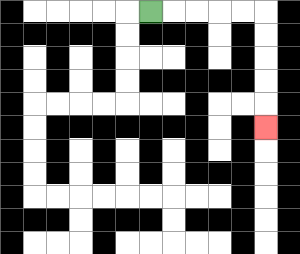{'start': '[6, 0]', 'end': '[11, 5]', 'path_directions': 'R,R,R,R,R,D,D,D,D,D', 'path_coordinates': '[[6, 0], [7, 0], [8, 0], [9, 0], [10, 0], [11, 0], [11, 1], [11, 2], [11, 3], [11, 4], [11, 5]]'}